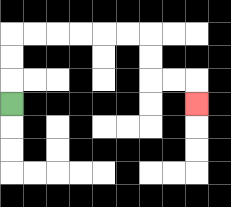{'start': '[0, 4]', 'end': '[8, 4]', 'path_directions': 'U,U,U,R,R,R,R,R,R,D,D,R,R,D', 'path_coordinates': '[[0, 4], [0, 3], [0, 2], [0, 1], [1, 1], [2, 1], [3, 1], [4, 1], [5, 1], [6, 1], [6, 2], [6, 3], [7, 3], [8, 3], [8, 4]]'}